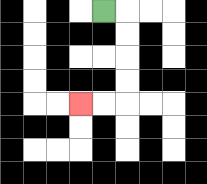{'start': '[4, 0]', 'end': '[3, 4]', 'path_directions': 'R,D,D,D,D,L,L', 'path_coordinates': '[[4, 0], [5, 0], [5, 1], [5, 2], [5, 3], [5, 4], [4, 4], [3, 4]]'}